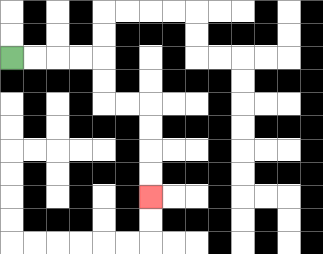{'start': '[0, 2]', 'end': '[6, 8]', 'path_directions': 'R,R,R,R,D,D,R,R,D,D,D,D', 'path_coordinates': '[[0, 2], [1, 2], [2, 2], [3, 2], [4, 2], [4, 3], [4, 4], [5, 4], [6, 4], [6, 5], [6, 6], [6, 7], [6, 8]]'}